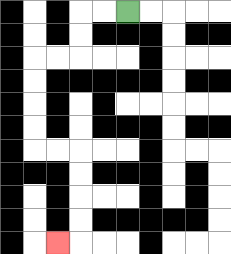{'start': '[5, 0]', 'end': '[2, 10]', 'path_directions': 'L,L,D,D,L,L,D,D,D,D,R,R,D,D,D,D,L', 'path_coordinates': '[[5, 0], [4, 0], [3, 0], [3, 1], [3, 2], [2, 2], [1, 2], [1, 3], [1, 4], [1, 5], [1, 6], [2, 6], [3, 6], [3, 7], [3, 8], [3, 9], [3, 10], [2, 10]]'}